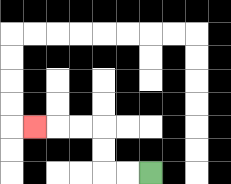{'start': '[6, 7]', 'end': '[1, 5]', 'path_directions': 'L,L,U,U,L,L,L', 'path_coordinates': '[[6, 7], [5, 7], [4, 7], [4, 6], [4, 5], [3, 5], [2, 5], [1, 5]]'}